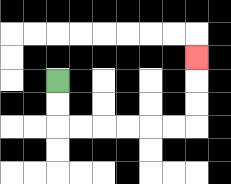{'start': '[2, 3]', 'end': '[8, 2]', 'path_directions': 'D,D,R,R,R,R,R,R,U,U,U', 'path_coordinates': '[[2, 3], [2, 4], [2, 5], [3, 5], [4, 5], [5, 5], [6, 5], [7, 5], [8, 5], [8, 4], [8, 3], [8, 2]]'}